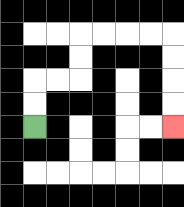{'start': '[1, 5]', 'end': '[7, 5]', 'path_directions': 'U,U,R,R,U,U,R,R,R,R,D,D,D,D', 'path_coordinates': '[[1, 5], [1, 4], [1, 3], [2, 3], [3, 3], [3, 2], [3, 1], [4, 1], [5, 1], [6, 1], [7, 1], [7, 2], [7, 3], [7, 4], [7, 5]]'}